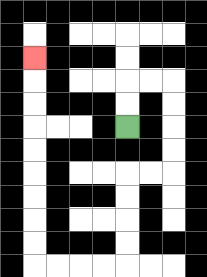{'start': '[5, 5]', 'end': '[1, 2]', 'path_directions': 'U,U,R,R,D,D,D,D,L,L,D,D,D,D,L,L,L,L,U,U,U,U,U,U,U,U,U', 'path_coordinates': '[[5, 5], [5, 4], [5, 3], [6, 3], [7, 3], [7, 4], [7, 5], [7, 6], [7, 7], [6, 7], [5, 7], [5, 8], [5, 9], [5, 10], [5, 11], [4, 11], [3, 11], [2, 11], [1, 11], [1, 10], [1, 9], [1, 8], [1, 7], [1, 6], [1, 5], [1, 4], [1, 3], [1, 2]]'}